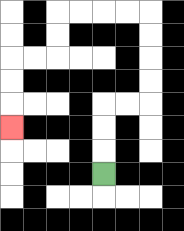{'start': '[4, 7]', 'end': '[0, 5]', 'path_directions': 'U,U,U,R,R,U,U,U,U,L,L,L,L,D,D,L,L,D,D,D', 'path_coordinates': '[[4, 7], [4, 6], [4, 5], [4, 4], [5, 4], [6, 4], [6, 3], [6, 2], [6, 1], [6, 0], [5, 0], [4, 0], [3, 0], [2, 0], [2, 1], [2, 2], [1, 2], [0, 2], [0, 3], [0, 4], [0, 5]]'}